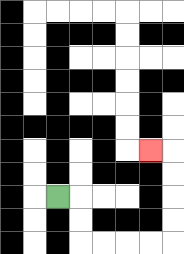{'start': '[2, 8]', 'end': '[6, 6]', 'path_directions': 'R,D,D,R,R,R,R,U,U,U,U,L', 'path_coordinates': '[[2, 8], [3, 8], [3, 9], [3, 10], [4, 10], [5, 10], [6, 10], [7, 10], [7, 9], [7, 8], [7, 7], [7, 6], [6, 6]]'}